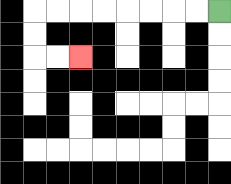{'start': '[9, 0]', 'end': '[3, 2]', 'path_directions': 'L,L,L,L,L,L,L,L,D,D,R,R', 'path_coordinates': '[[9, 0], [8, 0], [7, 0], [6, 0], [5, 0], [4, 0], [3, 0], [2, 0], [1, 0], [1, 1], [1, 2], [2, 2], [3, 2]]'}